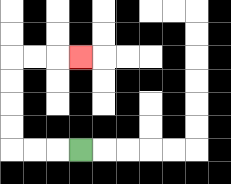{'start': '[3, 6]', 'end': '[3, 2]', 'path_directions': 'L,L,L,U,U,U,U,R,R,R', 'path_coordinates': '[[3, 6], [2, 6], [1, 6], [0, 6], [0, 5], [0, 4], [0, 3], [0, 2], [1, 2], [2, 2], [3, 2]]'}